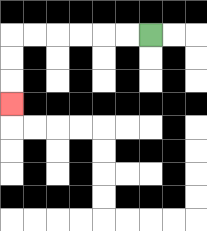{'start': '[6, 1]', 'end': '[0, 4]', 'path_directions': 'L,L,L,L,L,L,D,D,D', 'path_coordinates': '[[6, 1], [5, 1], [4, 1], [3, 1], [2, 1], [1, 1], [0, 1], [0, 2], [0, 3], [0, 4]]'}